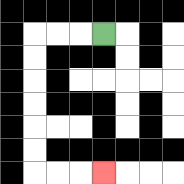{'start': '[4, 1]', 'end': '[4, 7]', 'path_directions': 'L,L,L,D,D,D,D,D,D,R,R,R', 'path_coordinates': '[[4, 1], [3, 1], [2, 1], [1, 1], [1, 2], [1, 3], [1, 4], [1, 5], [1, 6], [1, 7], [2, 7], [3, 7], [4, 7]]'}